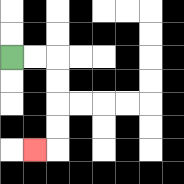{'start': '[0, 2]', 'end': '[1, 6]', 'path_directions': 'R,R,D,D,D,D,L', 'path_coordinates': '[[0, 2], [1, 2], [2, 2], [2, 3], [2, 4], [2, 5], [2, 6], [1, 6]]'}